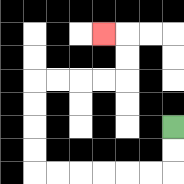{'start': '[7, 5]', 'end': '[4, 1]', 'path_directions': 'D,D,L,L,L,L,L,L,U,U,U,U,R,R,R,R,U,U,L', 'path_coordinates': '[[7, 5], [7, 6], [7, 7], [6, 7], [5, 7], [4, 7], [3, 7], [2, 7], [1, 7], [1, 6], [1, 5], [1, 4], [1, 3], [2, 3], [3, 3], [4, 3], [5, 3], [5, 2], [5, 1], [4, 1]]'}